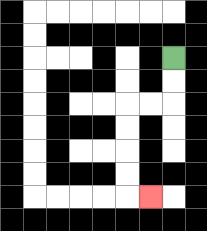{'start': '[7, 2]', 'end': '[6, 8]', 'path_directions': 'D,D,L,L,D,D,D,D,R', 'path_coordinates': '[[7, 2], [7, 3], [7, 4], [6, 4], [5, 4], [5, 5], [5, 6], [5, 7], [5, 8], [6, 8]]'}